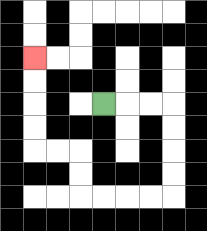{'start': '[4, 4]', 'end': '[1, 2]', 'path_directions': 'R,R,R,D,D,D,D,L,L,L,L,U,U,L,L,U,U,U,U', 'path_coordinates': '[[4, 4], [5, 4], [6, 4], [7, 4], [7, 5], [7, 6], [7, 7], [7, 8], [6, 8], [5, 8], [4, 8], [3, 8], [3, 7], [3, 6], [2, 6], [1, 6], [1, 5], [1, 4], [1, 3], [1, 2]]'}